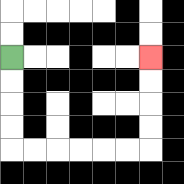{'start': '[0, 2]', 'end': '[6, 2]', 'path_directions': 'D,D,D,D,R,R,R,R,R,R,U,U,U,U', 'path_coordinates': '[[0, 2], [0, 3], [0, 4], [0, 5], [0, 6], [1, 6], [2, 6], [3, 6], [4, 6], [5, 6], [6, 6], [6, 5], [6, 4], [6, 3], [6, 2]]'}